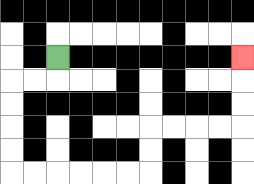{'start': '[2, 2]', 'end': '[10, 2]', 'path_directions': 'D,L,L,D,D,D,D,R,R,R,R,R,R,U,U,R,R,R,R,U,U,U', 'path_coordinates': '[[2, 2], [2, 3], [1, 3], [0, 3], [0, 4], [0, 5], [0, 6], [0, 7], [1, 7], [2, 7], [3, 7], [4, 7], [5, 7], [6, 7], [6, 6], [6, 5], [7, 5], [8, 5], [9, 5], [10, 5], [10, 4], [10, 3], [10, 2]]'}